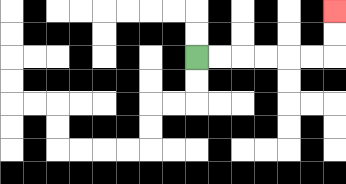{'start': '[8, 2]', 'end': '[14, 0]', 'path_directions': 'R,R,R,R,R,R,U,U', 'path_coordinates': '[[8, 2], [9, 2], [10, 2], [11, 2], [12, 2], [13, 2], [14, 2], [14, 1], [14, 0]]'}